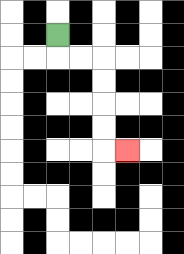{'start': '[2, 1]', 'end': '[5, 6]', 'path_directions': 'D,R,R,D,D,D,D,R', 'path_coordinates': '[[2, 1], [2, 2], [3, 2], [4, 2], [4, 3], [4, 4], [4, 5], [4, 6], [5, 6]]'}